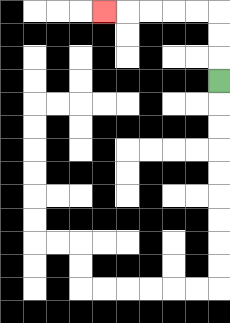{'start': '[9, 3]', 'end': '[4, 0]', 'path_directions': 'U,U,U,L,L,L,L,L', 'path_coordinates': '[[9, 3], [9, 2], [9, 1], [9, 0], [8, 0], [7, 0], [6, 0], [5, 0], [4, 0]]'}